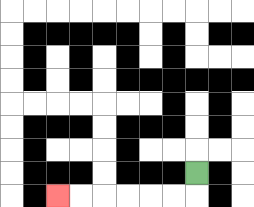{'start': '[8, 7]', 'end': '[2, 8]', 'path_directions': 'D,L,L,L,L,L,L', 'path_coordinates': '[[8, 7], [8, 8], [7, 8], [6, 8], [5, 8], [4, 8], [3, 8], [2, 8]]'}